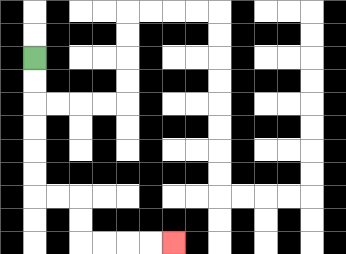{'start': '[1, 2]', 'end': '[7, 10]', 'path_directions': 'D,D,D,D,D,D,R,R,D,D,R,R,R,R', 'path_coordinates': '[[1, 2], [1, 3], [1, 4], [1, 5], [1, 6], [1, 7], [1, 8], [2, 8], [3, 8], [3, 9], [3, 10], [4, 10], [5, 10], [6, 10], [7, 10]]'}